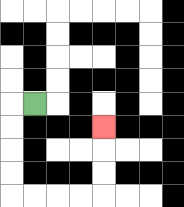{'start': '[1, 4]', 'end': '[4, 5]', 'path_directions': 'L,D,D,D,D,R,R,R,R,U,U,U', 'path_coordinates': '[[1, 4], [0, 4], [0, 5], [0, 6], [0, 7], [0, 8], [1, 8], [2, 8], [3, 8], [4, 8], [4, 7], [4, 6], [4, 5]]'}